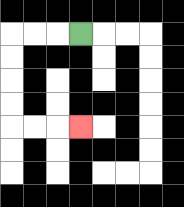{'start': '[3, 1]', 'end': '[3, 5]', 'path_directions': 'L,L,L,D,D,D,D,R,R,R', 'path_coordinates': '[[3, 1], [2, 1], [1, 1], [0, 1], [0, 2], [0, 3], [0, 4], [0, 5], [1, 5], [2, 5], [3, 5]]'}